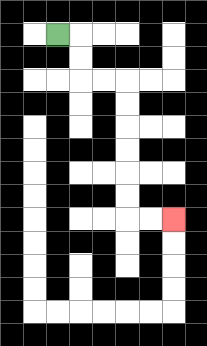{'start': '[2, 1]', 'end': '[7, 9]', 'path_directions': 'R,D,D,R,R,D,D,D,D,D,D,R,R', 'path_coordinates': '[[2, 1], [3, 1], [3, 2], [3, 3], [4, 3], [5, 3], [5, 4], [5, 5], [5, 6], [5, 7], [5, 8], [5, 9], [6, 9], [7, 9]]'}